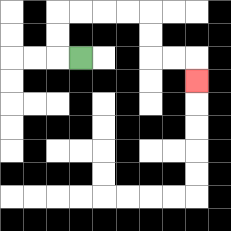{'start': '[3, 2]', 'end': '[8, 3]', 'path_directions': 'L,U,U,R,R,R,R,D,D,R,R,D', 'path_coordinates': '[[3, 2], [2, 2], [2, 1], [2, 0], [3, 0], [4, 0], [5, 0], [6, 0], [6, 1], [6, 2], [7, 2], [8, 2], [8, 3]]'}